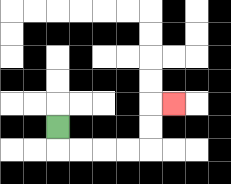{'start': '[2, 5]', 'end': '[7, 4]', 'path_directions': 'D,R,R,R,R,U,U,R', 'path_coordinates': '[[2, 5], [2, 6], [3, 6], [4, 6], [5, 6], [6, 6], [6, 5], [6, 4], [7, 4]]'}